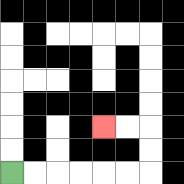{'start': '[0, 7]', 'end': '[4, 5]', 'path_directions': 'R,R,R,R,R,R,U,U,L,L', 'path_coordinates': '[[0, 7], [1, 7], [2, 7], [3, 7], [4, 7], [5, 7], [6, 7], [6, 6], [6, 5], [5, 5], [4, 5]]'}